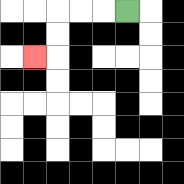{'start': '[5, 0]', 'end': '[1, 2]', 'path_directions': 'L,L,L,D,D,L', 'path_coordinates': '[[5, 0], [4, 0], [3, 0], [2, 0], [2, 1], [2, 2], [1, 2]]'}